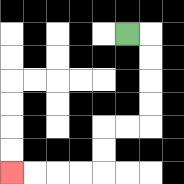{'start': '[5, 1]', 'end': '[0, 7]', 'path_directions': 'R,D,D,D,D,L,L,D,D,L,L,L,L', 'path_coordinates': '[[5, 1], [6, 1], [6, 2], [6, 3], [6, 4], [6, 5], [5, 5], [4, 5], [4, 6], [4, 7], [3, 7], [2, 7], [1, 7], [0, 7]]'}